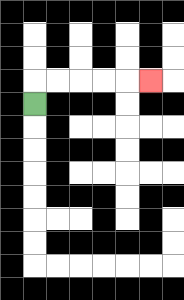{'start': '[1, 4]', 'end': '[6, 3]', 'path_directions': 'U,R,R,R,R,R', 'path_coordinates': '[[1, 4], [1, 3], [2, 3], [3, 3], [4, 3], [5, 3], [6, 3]]'}